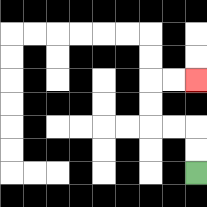{'start': '[8, 7]', 'end': '[8, 3]', 'path_directions': 'U,U,L,L,U,U,R,R', 'path_coordinates': '[[8, 7], [8, 6], [8, 5], [7, 5], [6, 5], [6, 4], [6, 3], [7, 3], [8, 3]]'}